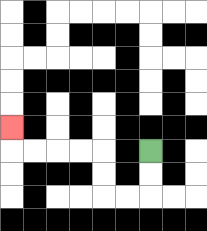{'start': '[6, 6]', 'end': '[0, 5]', 'path_directions': 'D,D,L,L,U,U,L,L,L,L,U', 'path_coordinates': '[[6, 6], [6, 7], [6, 8], [5, 8], [4, 8], [4, 7], [4, 6], [3, 6], [2, 6], [1, 6], [0, 6], [0, 5]]'}